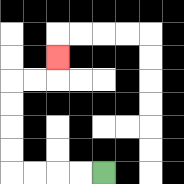{'start': '[4, 7]', 'end': '[2, 2]', 'path_directions': 'L,L,L,L,U,U,U,U,R,R,U', 'path_coordinates': '[[4, 7], [3, 7], [2, 7], [1, 7], [0, 7], [0, 6], [0, 5], [0, 4], [0, 3], [1, 3], [2, 3], [2, 2]]'}